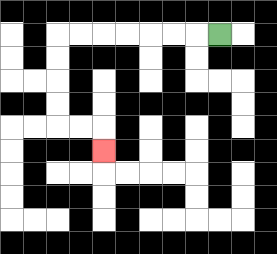{'start': '[9, 1]', 'end': '[4, 6]', 'path_directions': 'L,L,L,L,L,L,L,D,D,D,D,R,R,D', 'path_coordinates': '[[9, 1], [8, 1], [7, 1], [6, 1], [5, 1], [4, 1], [3, 1], [2, 1], [2, 2], [2, 3], [2, 4], [2, 5], [3, 5], [4, 5], [4, 6]]'}